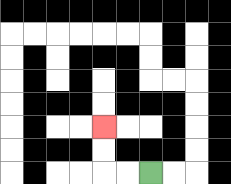{'start': '[6, 7]', 'end': '[4, 5]', 'path_directions': 'L,L,U,U', 'path_coordinates': '[[6, 7], [5, 7], [4, 7], [4, 6], [4, 5]]'}